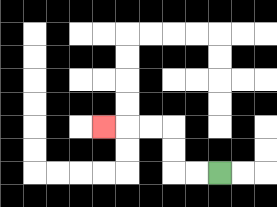{'start': '[9, 7]', 'end': '[4, 5]', 'path_directions': 'L,L,U,U,L,L,L', 'path_coordinates': '[[9, 7], [8, 7], [7, 7], [7, 6], [7, 5], [6, 5], [5, 5], [4, 5]]'}